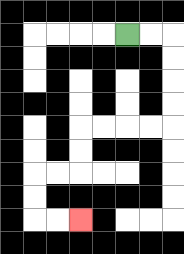{'start': '[5, 1]', 'end': '[3, 9]', 'path_directions': 'R,R,D,D,D,D,L,L,L,L,D,D,L,L,D,D,R,R', 'path_coordinates': '[[5, 1], [6, 1], [7, 1], [7, 2], [7, 3], [7, 4], [7, 5], [6, 5], [5, 5], [4, 5], [3, 5], [3, 6], [3, 7], [2, 7], [1, 7], [1, 8], [1, 9], [2, 9], [3, 9]]'}